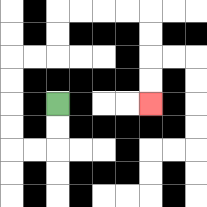{'start': '[2, 4]', 'end': '[6, 4]', 'path_directions': 'D,D,L,L,U,U,U,U,R,R,U,U,R,R,R,R,D,D,D,D', 'path_coordinates': '[[2, 4], [2, 5], [2, 6], [1, 6], [0, 6], [0, 5], [0, 4], [0, 3], [0, 2], [1, 2], [2, 2], [2, 1], [2, 0], [3, 0], [4, 0], [5, 0], [6, 0], [6, 1], [6, 2], [6, 3], [6, 4]]'}